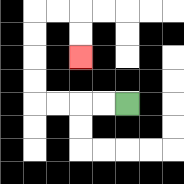{'start': '[5, 4]', 'end': '[3, 2]', 'path_directions': 'L,L,L,L,U,U,U,U,R,R,D,D', 'path_coordinates': '[[5, 4], [4, 4], [3, 4], [2, 4], [1, 4], [1, 3], [1, 2], [1, 1], [1, 0], [2, 0], [3, 0], [3, 1], [3, 2]]'}